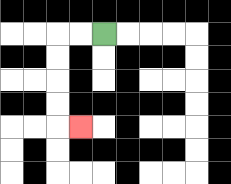{'start': '[4, 1]', 'end': '[3, 5]', 'path_directions': 'L,L,D,D,D,D,R', 'path_coordinates': '[[4, 1], [3, 1], [2, 1], [2, 2], [2, 3], [2, 4], [2, 5], [3, 5]]'}